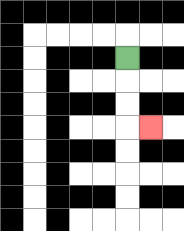{'start': '[5, 2]', 'end': '[6, 5]', 'path_directions': 'D,D,D,R', 'path_coordinates': '[[5, 2], [5, 3], [5, 4], [5, 5], [6, 5]]'}